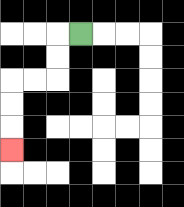{'start': '[3, 1]', 'end': '[0, 6]', 'path_directions': 'L,D,D,L,L,D,D,D', 'path_coordinates': '[[3, 1], [2, 1], [2, 2], [2, 3], [1, 3], [0, 3], [0, 4], [0, 5], [0, 6]]'}